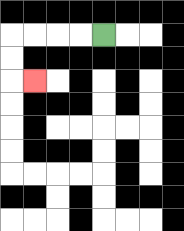{'start': '[4, 1]', 'end': '[1, 3]', 'path_directions': 'L,L,L,L,D,D,R', 'path_coordinates': '[[4, 1], [3, 1], [2, 1], [1, 1], [0, 1], [0, 2], [0, 3], [1, 3]]'}